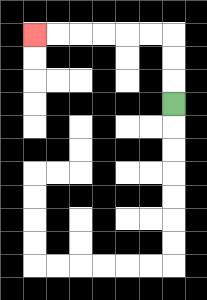{'start': '[7, 4]', 'end': '[1, 1]', 'path_directions': 'U,U,U,L,L,L,L,L,L', 'path_coordinates': '[[7, 4], [7, 3], [7, 2], [7, 1], [6, 1], [5, 1], [4, 1], [3, 1], [2, 1], [1, 1]]'}